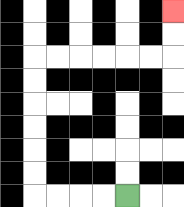{'start': '[5, 8]', 'end': '[7, 0]', 'path_directions': 'L,L,L,L,U,U,U,U,U,U,R,R,R,R,R,R,U,U', 'path_coordinates': '[[5, 8], [4, 8], [3, 8], [2, 8], [1, 8], [1, 7], [1, 6], [1, 5], [1, 4], [1, 3], [1, 2], [2, 2], [3, 2], [4, 2], [5, 2], [6, 2], [7, 2], [7, 1], [7, 0]]'}